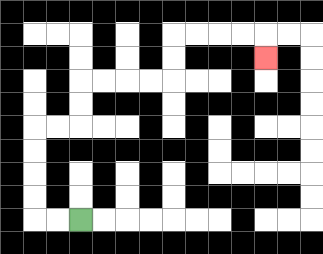{'start': '[3, 9]', 'end': '[11, 2]', 'path_directions': 'L,L,U,U,U,U,R,R,U,U,R,R,R,R,U,U,R,R,R,R,D', 'path_coordinates': '[[3, 9], [2, 9], [1, 9], [1, 8], [1, 7], [1, 6], [1, 5], [2, 5], [3, 5], [3, 4], [3, 3], [4, 3], [5, 3], [6, 3], [7, 3], [7, 2], [7, 1], [8, 1], [9, 1], [10, 1], [11, 1], [11, 2]]'}